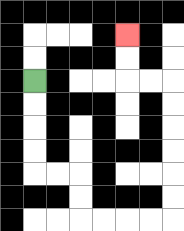{'start': '[1, 3]', 'end': '[5, 1]', 'path_directions': 'D,D,D,D,R,R,D,D,R,R,R,R,U,U,U,U,U,U,L,L,U,U', 'path_coordinates': '[[1, 3], [1, 4], [1, 5], [1, 6], [1, 7], [2, 7], [3, 7], [3, 8], [3, 9], [4, 9], [5, 9], [6, 9], [7, 9], [7, 8], [7, 7], [7, 6], [7, 5], [7, 4], [7, 3], [6, 3], [5, 3], [5, 2], [5, 1]]'}